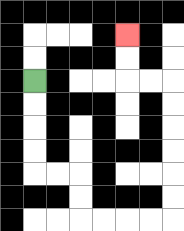{'start': '[1, 3]', 'end': '[5, 1]', 'path_directions': 'D,D,D,D,R,R,D,D,R,R,R,R,U,U,U,U,U,U,L,L,U,U', 'path_coordinates': '[[1, 3], [1, 4], [1, 5], [1, 6], [1, 7], [2, 7], [3, 7], [3, 8], [3, 9], [4, 9], [5, 9], [6, 9], [7, 9], [7, 8], [7, 7], [7, 6], [7, 5], [7, 4], [7, 3], [6, 3], [5, 3], [5, 2], [5, 1]]'}